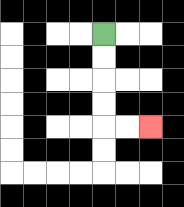{'start': '[4, 1]', 'end': '[6, 5]', 'path_directions': 'D,D,D,D,R,R', 'path_coordinates': '[[4, 1], [4, 2], [4, 3], [4, 4], [4, 5], [5, 5], [6, 5]]'}